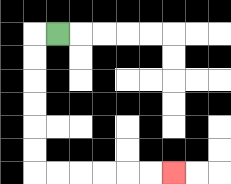{'start': '[2, 1]', 'end': '[7, 7]', 'path_directions': 'L,D,D,D,D,D,D,R,R,R,R,R,R', 'path_coordinates': '[[2, 1], [1, 1], [1, 2], [1, 3], [1, 4], [1, 5], [1, 6], [1, 7], [2, 7], [3, 7], [4, 7], [5, 7], [6, 7], [7, 7]]'}